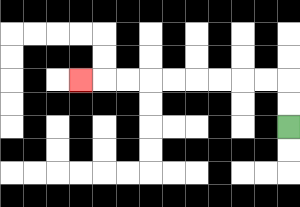{'start': '[12, 5]', 'end': '[3, 3]', 'path_directions': 'U,U,L,L,L,L,L,L,L,L,L', 'path_coordinates': '[[12, 5], [12, 4], [12, 3], [11, 3], [10, 3], [9, 3], [8, 3], [7, 3], [6, 3], [5, 3], [4, 3], [3, 3]]'}